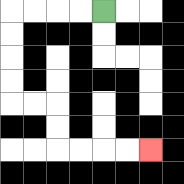{'start': '[4, 0]', 'end': '[6, 6]', 'path_directions': 'L,L,L,L,D,D,D,D,R,R,D,D,R,R,R,R', 'path_coordinates': '[[4, 0], [3, 0], [2, 0], [1, 0], [0, 0], [0, 1], [0, 2], [0, 3], [0, 4], [1, 4], [2, 4], [2, 5], [2, 6], [3, 6], [4, 6], [5, 6], [6, 6]]'}